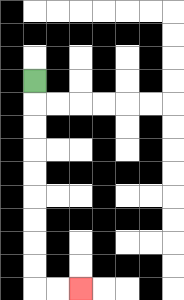{'start': '[1, 3]', 'end': '[3, 12]', 'path_directions': 'D,D,D,D,D,D,D,D,D,R,R', 'path_coordinates': '[[1, 3], [1, 4], [1, 5], [1, 6], [1, 7], [1, 8], [1, 9], [1, 10], [1, 11], [1, 12], [2, 12], [3, 12]]'}